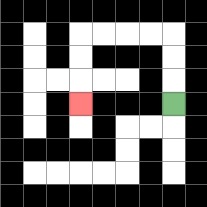{'start': '[7, 4]', 'end': '[3, 4]', 'path_directions': 'U,U,U,L,L,L,L,D,D,D', 'path_coordinates': '[[7, 4], [7, 3], [7, 2], [7, 1], [6, 1], [5, 1], [4, 1], [3, 1], [3, 2], [3, 3], [3, 4]]'}